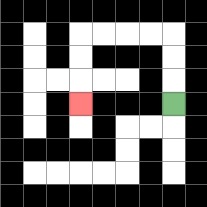{'start': '[7, 4]', 'end': '[3, 4]', 'path_directions': 'U,U,U,L,L,L,L,D,D,D', 'path_coordinates': '[[7, 4], [7, 3], [7, 2], [7, 1], [6, 1], [5, 1], [4, 1], [3, 1], [3, 2], [3, 3], [3, 4]]'}